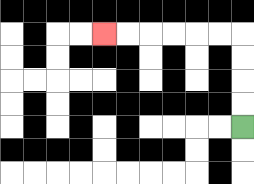{'start': '[10, 5]', 'end': '[4, 1]', 'path_directions': 'U,U,U,U,L,L,L,L,L,L', 'path_coordinates': '[[10, 5], [10, 4], [10, 3], [10, 2], [10, 1], [9, 1], [8, 1], [7, 1], [6, 1], [5, 1], [4, 1]]'}